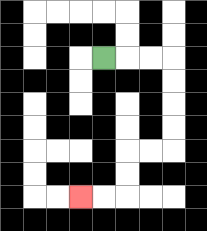{'start': '[4, 2]', 'end': '[3, 8]', 'path_directions': 'R,R,R,D,D,D,D,L,L,D,D,L,L', 'path_coordinates': '[[4, 2], [5, 2], [6, 2], [7, 2], [7, 3], [7, 4], [7, 5], [7, 6], [6, 6], [5, 6], [5, 7], [5, 8], [4, 8], [3, 8]]'}